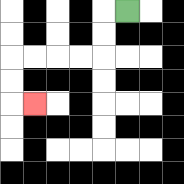{'start': '[5, 0]', 'end': '[1, 4]', 'path_directions': 'L,D,D,L,L,L,L,D,D,R', 'path_coordinates': '[[5, 0], [4, 0], [4, 1], [4, 2], [3, 2], [2, 2], [1, 2], [0, 2], [0, 3], [0, 4], [1, 4]]'}